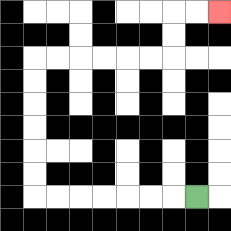{'start': '[8, 8]', 'end': '[9, 0]', 'path_directions': 'L,L,L,L,L,L,L,U,U,U,U,U,U,R,R,R,R,R,R,U,U,R,R', 'path_coordinates': '[[8, 8], [7, 8], [6, 8], [5, 8], [4, 8], [3, 8], [2, 8], [1, 8], [1, 7], [1, 6], [1, 5], [1, 4], [1, 3], [1, 2], [2, 2], [3, 2], [4, 2], [5, 2], [6, 2], [7, 2], [7, 1], [7, 0], [8, 0], [9, 0]]'}